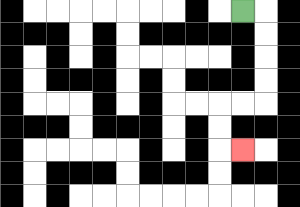{'start': '[10, 0]', 'end': '[10, 6]', 'path_directions': 'R,D,D,D,D,L,L,D,D,R', 'path_coordinates': '[[10, 0], [11, 0], [11, 1], [11, 2], [11, 3], [11, 4], [10, 4], [9, 4], [9, 5], [9, 6], [10, 6]]'}